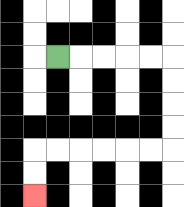{'start': '[2, 2]', 'end': '[1, 8]', 'path_directions': 'R,R,R,R,R,D,D,D,D,L,L,L,L,L,L,D,D', 'path_coordinates': '[[2, 2], [3, 2], [4, 2], [5, 2], [6, 2], [7, 2], [7, 3], [7, 4], [7, 5], [7, 6], [6, 6], [5, 6], [4, 6], [3, 6], [2, 6], [1, 6], [1, 7], [1, 8]]'}